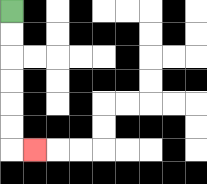{'start': '[0, 0]', 'end': '[1, 6]', 'path_directions': 'D,D,D,D,D,D,R', 'path_coordinates': '[[0, 0], [0, 1], [0, 2], [0, 3], [0, 4], [0, 5], [0, 6], [1, 6]]'}